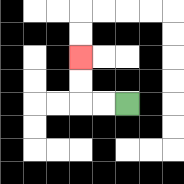{'start': '[5, 4]', 'end': '[3, 2]', 'path_directions': 'L,L,U,U', 'path_coordinates': '[[5, 4], [4, 4], [3, 4], [3, 3], [3, 2]]'}